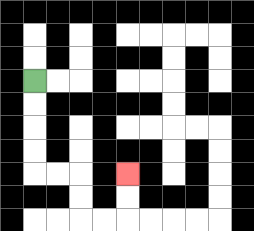{'start': '[1, 3]', 'end': '[5, 7]', 'path_directions': 'D,D,D,D,R,R,D,D,R,R,U,U', 'path_coordinates': '[[1, 3], [1, 4], [1, 5], [1, 6], [1, 7], [2, 7], [3, 7], [3, 8], [3, 9], [4, 9], [5, 9], [5, 8], [5, 7]]'}